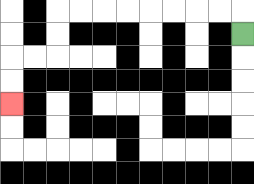{'start': '[10, 1]', 'end': '[0, 4]', 'path_directions': 'U,L,L,L,L,L,L,L,L,D,D,L,L,D,D', 'path_coordinates': '[[10, 1], [10, 0], [9, 0], [8, 0], [7, 0], [6, 0], [5, 0], [4, 0], [3, 0], [2, 0], [2, 1], [2, 2], [1, 2], [0, 2], [0, 3], [0, 4]]'}